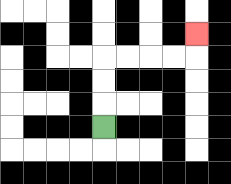{'start': '[4, 5]', 'end': '[8, 1]', 'path_directions': 'U,U,U,R,R,R,R,U', 'path_coordinates': '[[4, 5], [4, 4], [4, 3], [4, 2], [5, 2], [6, 2], [7, 2], [8, 2], [8, 1]]'}